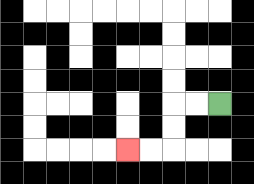{'start': '[9, 4]', 'end': '[5, 6]', 'path_directions': 'L,L,D,D,L,L', 'path_coordinates': '[[9, 4], [8, 4], [7, 4], [7, 5], [7, 6], [6, 6], [5, 6]]'}